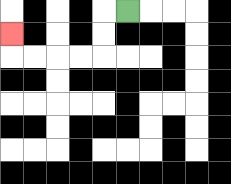{'start': '[5, 0]', 'end': '[0, 1]', 'path_directions': 'L,D,D,L,L,L,L,U', 'path_coordinates': '[[5, 0], [4, 0], [4, 1], [4, 2], [3, 2], [2, 2], [1, 2], [0, 2], [0, 1]]'}